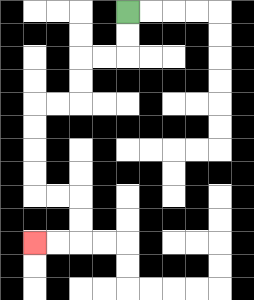{'start': '[5, 0]', 'end': '[1, 10]', 'path_directions': 'D,D,L,L,D,D,L,L,D,D,D,D,R,R,D,D,L,L', 'path_coordinates': '[[5, 0], [5, 1], [5, 2], [4, 2], [3, 2], [3, 3], [3, 4], [2, 4], [1, 4], [1, 5], [1, 6], [1, 7], [1, 8], [2, 8], [3, 8], [3, 9], [3, 10], [2, 10], [1, 10]]'}